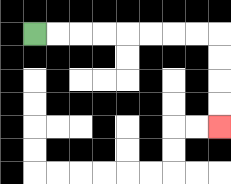{'start': '[1, 1]', 'end': '[9, 5]', 'path_directions': 'R,R,R,R,R,R,R,R,D,D,D,D', 'path_coordinates': '[[1, 1], [2, 1], [3, 1], [4, 1], [5, 1], [6, 1], [7, 1], [8, 1], [9, 1], [9, 2], [9, 3], [9, 4], [9, 5]]'}